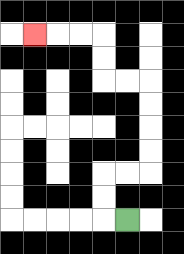{'start': '[5, 9]', 'end': '[1, 1]', 'path_directions': 'L,U,U,R,R,U,U,U,U,L,L,U,U,L,L,L', 'path_coordinates': '[[5, 9], [4, 9], [4, 8], [4, 7], [5, 7], [6, 7], [6, 6], [6, 5], [6, 4], [6, 3], [5, 3], [4, 3], [4, 2], [4, 1], [3, 1], [2, 1], [1, 1]]'}